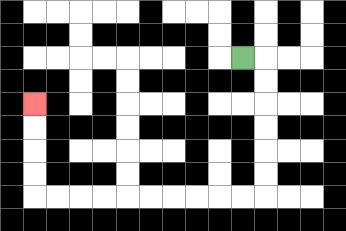{'start': '[10, 2]', 'end': '[1, 4]', 'path_directions': 'R,D,D,D,D,D,D,L,L,L,L,L,L,L,L,L,L,U,U,U,U', 'path_coordinates': '[[10, 2], [11, 2], [11, 3], [11, 4], [11, 5], [11, 6], [11, 7], [11, 8], [10, 8], [9, 8], [8, 8], [7, 8], [6, 8], [5, 8], [4, 8], [3, 8], [2, 8], [1, 8], [1, 7], [1, 6], [1, 5], [1, 4]]'}